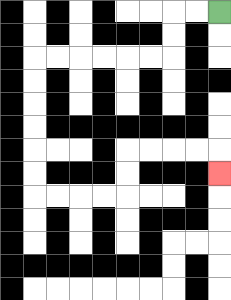{'start': '[9, 0]', 'end': '[9, 7]', 'path_directions': 'L,L,D,D,L,L,L,L,L,L,D,D,D,D,D,D,R,R,R,R,U,U,R,R,R,R,D', 'path_coordinates': '[[9, 0], [8, 0], [7, 0], [7, 1], [7, 2], [6, 2], [5, 2], [4, 2], [3, 2], [2, 2], [1, 2], [1, 3], [1, 4], [1, 5], [1, 6], [1, 7], [1, 8], [2, 8], [3, 8], [4, 8], [5, 8], [5, 7], [5, 6], [6, 6], [7, 6], [8, 6], [9, 6], [9, 7]]'}